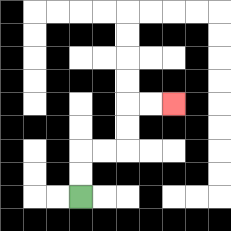{'start': '[3, 8]', 'end': '[7, 4]', 'path_directions': 'U,U,R,R,U,U,R,R', 'path_coordinates': '[[3, 8], [3, 7], [3, 6], [4, 6], [5, 6], [5, 5], [5, 4], [6, 4], [7, 4]]'}